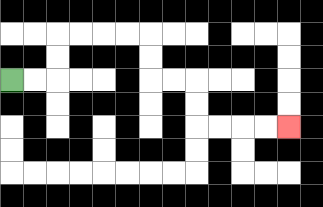{'start': '[0, 3]', 'end': '[12, 5]', 'path_directions': 'R,R,U,U,R,R,R,R,D,D,R,R,D,D,R,R,R,R', 'path_coordinates': '[[0, 3], [1, 3], [2, 3], [2, 2], [2, 1], [3, 1], [4, 1], [5, 1], [6, 1], [6, 2], [6, 3], [7, 3], [8, 3], [8, 4], [8, 5], [9, 5], [10, 5], [11, 5], [12, 5]]'}